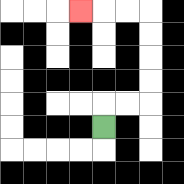{'start': '[4, 5]', 'end': '[3, 0]', 'path_directions': 'U,R,R,U,U,U,U,L,L,L', 'path_coordinates': '[[4, 5], [4, 4], [5, 4], [6, 4], [6, 3], [6, 2], [6, 1], [6, 0], [5, 0], [4, 0], [3, 0]]'}